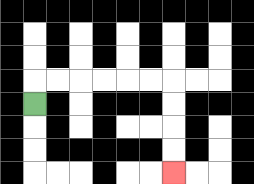{'start': '[1, 4]', 'end': '[7, 7]', 'path_directions': 'U,R,R,R,R,R,R,D,D,D,D', 'path_coordinates': '[[1, 4], [1, 3], [2, 3], [3, 3], [4, 3], [5, 3], [6, 3], [7, 3], [7, 4], [7, 5], [7, 6], [7, 7]]'}